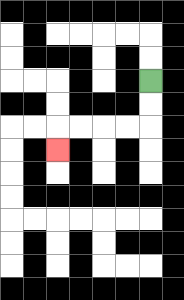{'start': '[6, 3]', 'end': '[2, 6]', 'path_directions': 'D,D,L,L,L,L,D', 'path_coordinates': '[[6, 3], [6, 4], [6, 5], [5, 5], [4, 5], [3, 5], [2, 5], [2, 6]]'}